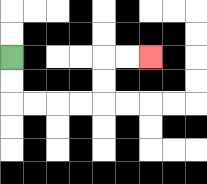{'start': '[0, 2]', 'end': '[6, 2]', 'path_directions': 'D,D,R,R,R,R,U,U,R,R', 'path_coordinates': '[[0, 2], [0, 3], [0, 4], [1, 4], [2, 4], [3, 4], [4, 4], [4, 3], [4, 2], [5, 2], [6, 2]]'}